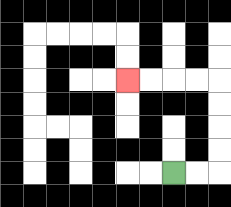{'start': '[7, 7]', 'end': '[5, 3]', 'path_directions': 'R,R,U,U,U,U,L,L,L,L', 'path_coordinates': '[[7, 7], [8, 7], [9, 7], [9, 6], [9, 5], [9, 4], [9, 3], [8, 3], [7, 3], [6, 3], [5, 3]]'}